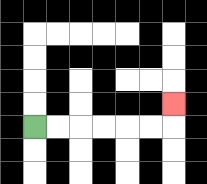{'start': '[1, 5]', 'end': '[7, 4]', 'path_directions': 'R,R,R,R,R,R,U', 'path_coordinates': '[[1, 5], [2, 5], [3, 5], [4, 5], [5, 5], [6, 5], [7, 5], [7, 4]]'}